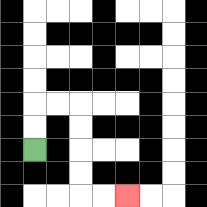{'start': '[1, 6]', 'end': '[5, 8]', 'path_directions': 'U,U,R,R,D,D,D,D,R,R', 'path_coordinates': '[[1, 6], [1, 5], [1, 4], [2, 4], [3, 4], [3, 5], [3, 6], [3, 7], [3, 8], [4, 8], [5, 8]]'}